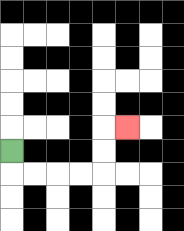{'start': '[0, 6]', 'end': '[5, 5]', 'path_directions': 'D,R,R,R,R,U,U,R', 'path_coordinates': '[[0, 6], [0, 7], [1, 7], [2, 7], [3, 7], [4, 7], [4, 6], [4, 5], [5, 5]]'}